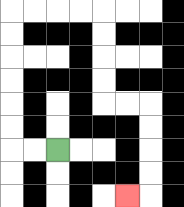{'start': '[2, 6]', 'end': '[5, 8]', 'path_directions': 'L,L,U,U,U,U,U,U,R,R,R,R,D,D,D,D,R,R,D,D,D,D,L', 'path_coordinates': '[[2, 6], [1, 6], [0, 6], [0, 5], [0, 4], [0, 3], [0, 2], [0, 1], [0, 0], [1, 0], [2, 0], [3, 0], [4, 0], [4, 1], [4, 2], [4, 3], [4, 4], [5, 4], [6, 4], [6, 5], [6, 6], [6, 7], [6, 8], [5, 8]]'}